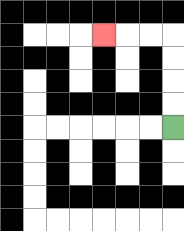{'start': '[7, 5]', 'end': '[4, 1]', 'path_directions': 'U,U,U,U,L,L,L', 'path_coordinates': '[[7, 5], [7, 4], [7, 3], [7, 2], [7, 1], [6, 1], [5, 1], [4, 1]]'}